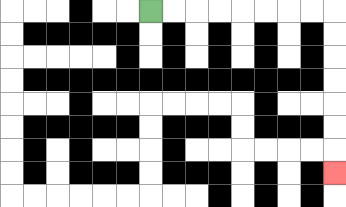{'start': '[6, 0]', 'end': '[14, 7]', 'path_directions': 'R,R,R,R,R,R,R,R,D,D,D,D,D,D,D', 'path_coordinates': '[[6, 0], [7, 0], [8, 0], [9, 0], [10, 0], [11, 0], [12, 0], [13, 0], [14, 0], [14, 1], [14, 2], [14, 3], [14, 4], [14, 5], [14, 6], [14, 7]]'}